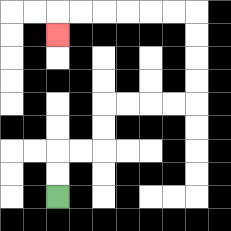{'start': '[2, 8]', 'end': '[2, 1]', 'path_directions': 'U,U,R,R,U,U,R,R,R,R,U,U,U,U,L,L,L,L,L,L,D', 'path_coordinates': '[[2, 8], [2, 7], [2, 6], [3, 6], [4, 6], [4, 5], [4, 4], [5, 4], [6, 4], [7, 4], [8, 4], [8, 3], [8, 2], [8, 1], [8, 0], [7, 0], [6, 0], [5, 0], [4, 0], [3, 0], [2, 0], [2, 1]]'}